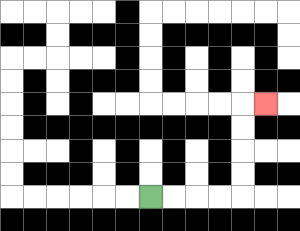{'start': '[6, 8]', 'end': '[11, 4]', 'path_directions': 'R,R,R,R,U,U,U,U,R', 'path_coordinates': '[[6, 8], [7, 8], [8, 8], [9, 8], [10, 8], [10, 7], [10, 6], [10, 5], [10, 4], [11, 4]]'}